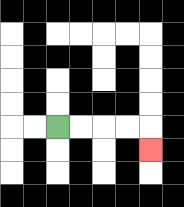{'start': '[2, 5]', 'end': '[6, 6]', 'path_directions': 'R,R,R,R,D', 'path_coordinates': '[[2, 5], [3, 5], [4, 5], [5, 5], [6, 5], [6, 6]]'}